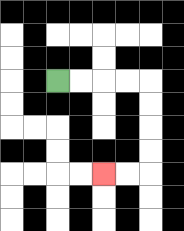{'start': '[2, 3]', 'end': '[4, 7]', 'path_directions': 'R,R,R,R,D,D,D,D,L,L', 'path_coordinates': '[[2, 3], [3, 3], [4, 3], [5, 3], [6, 3], [6, 4], [6, 5], [6, 6], [6, 7], [5, 7], [4, 7]]'}